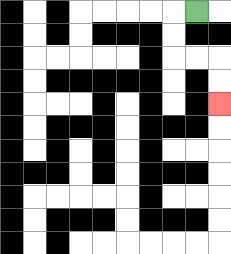{'start': '[8, 0]', 'end': '[9, 4]', 'path_directions': 'L,D,D,R,R,D,D', 'path_coordinates': '[[8, 0], [7, 0], [7, 1], [7, 2], [8, 2], [9, 2], [9, 3], [9, 4]]'}